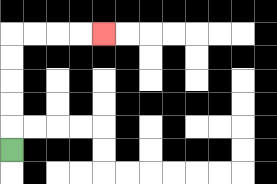{'start': '[0, 6]', 'end': '[4, 1]', 'path_directions': 'U,U,U,U,U,R,R,R,R', 'path_coordinates': '[[0, 6], [0, 5], [0, 4], [0, 3], [0, 2], [0, 1], [1, 1], [2, 1], [3, 1], [4, 1]]'}